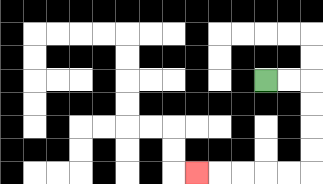{'start': '[11, 3]', 'end': '[8, 7]', 'path_directions': 'R,R,D,D,D,D,L,L,L,L,L', 'path_coordinates': '[[11, 3], [12, 3], [13, 3], [13, 4], [13, 5], [13, 6], [13, 7], [12, 7], [11, 7], [10, 7], [9, 7], [8, 7]]'}